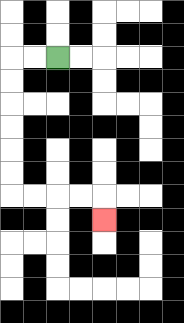{'start': '[2, 2]', 'end': '[4, 9]', 'path_directions': 'L,L,D,D,D,D,D,D,R,R,R,R,D', 'path_coordinates': '[[2, 2], [1, 2], [0, 2], [0, 3], [0, 4], [0, 5], [0, 6], [0, 7], [0, 8], [1, 8], [2, 8], [3, 8], [4, 8], [4, 9]]'}